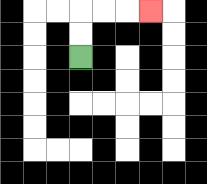{'start': '[3, 2]', 'end': '[6, 0]', 'path_directions': 'U,U,R,R,R', 'path_coordinates': '[[3, 2], [3, 1], [3, 0], [4, 0], [5, 0], [6, 0]]'}